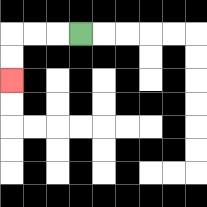{'start': '[3, 1]', 'end': '[0, 3]', 'path_directions': 'L,L,L,D,D', 'path_coordinates': '[[3, 1], [2, 1], [1, 1], [0, 1], [0, 2], [0, 3]]'}